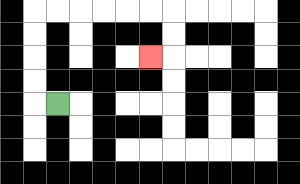{'start': '[2, 4]', 'end': '[6, 2]', 'path_directions': 'L,U,U,U,U,R,R,R,R,R,R,D,D,L', 'path_coordinates': '[[2, 4], [1, 4], [1, 3], [1, 2], [1, 1], [1, 0], [2, 0], [3, 0], [4, 0], [5, 0], [6, 0], [7, 0], [7, 1], [7, 2], [6, 2]]'}